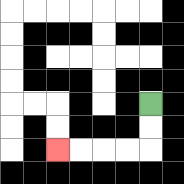{'start': '[6, 4]', 'end': '[2, 6]', 'path_directions': 'D,D,L,L,L,L', 'path_coordinates': '[[6, 4], [6, 5], [6, 6], [5, 6], [4, 6], [3, 6], [2, 6]]'}